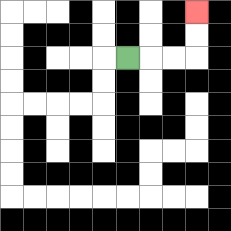{'start': '[5, 2]', 'end': '[8, 0]', 'path_directions': 'R,R,R,U,U', 'path_coordinates': '[[5, 2], [6, 2], [7, 2], [8, 2], [8, 1], [8, 0]]'}